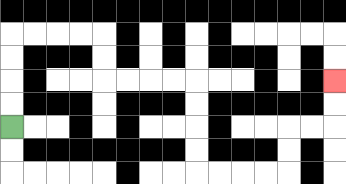{'start': '[0, 5]', 'end': '[14, 3]', 'path_directions': 'U,U,U,U,R,R,R,R,D,D,R,R,R,R,D,D,D,D,R,R,R,R,U,U,R,R,U,U', 'path_coordinates': '[[0, 5], [0, 4], [0, 3], [0, 2], [0, 1], [1, 1], [2, 1], [3, 1], [4, 1], [4, 2], [4, 3], [5, 3], [6, 3], [7, 3], [8, 3], [8, 4], [8, 5], [8, 6], [8, 7], [9, 7], [10, 7], [11, 7], [12, 7], [12, 6], [12, 5], [13, 5], [14, 5], [14, 4], [14, 3]]'}